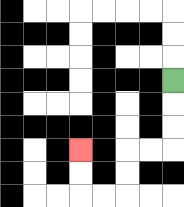{'start': '[7, 3]', 'end': '[3, 6]', 'path_directions': 'D,D,D,L,L,D,D,L,L,U,U', 'path_coordinates': '[[7, 3], [7, 4], [7, 5], [7, 6], [6, 6], [5, 6], [5, 7], [5, 8], [4, 8], [3, 8], [3, 7], [3, 6]]'}